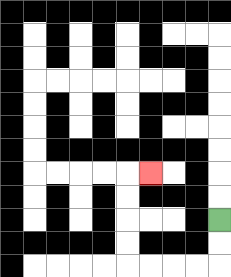{'start': '[9, 9]', 'end': '[6, 7]', 'path_directions': 'D,D,L,L,L,L,U,U,U,U,R', 'path_coordinates': '[[9, 9], [9, 10], [9, 11], [8, 11], [7, 11], [6, 11], [5, 11], [5, 10], [5, 9], [5, 8], [5, 7], [6, 7]]'}